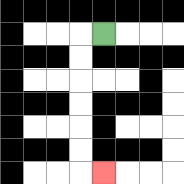{'start': '[4, 1]', 'end': '[4, 7]', 'path_directions': 'L,D,D,D,D,D,D,R', 'path_coordinates': '[[4, 1], [3, 1], [3, 2], [3, 3], [3, 4], [3, 5], [3, 6], [3, 7], [4, 7]]'}